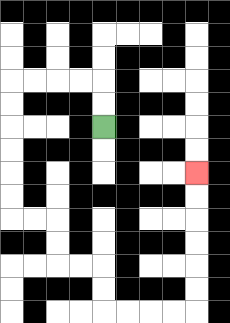{'start': '[4, 5]', 'end': '[8, 7]', 'path_directions': 'U,U,L,L,L,L,D,D,D,D,D,D,R,R,D,D,R,R,D,D,R,R,R,R,U,U,U,U,U,U', 'path_coordinates': '[[4, 5], [4, 4], [4, 3], [3, 3], [2, 3], [1, 3], [0, 3], [0, 4], [0, 5], [0, 6], [0, 7], [0, 8], [0, 9], [1, 9], [2, 9], [2, 10], [2, 11], [3, 11], [4, 11], [4, 12], [4, 13], [5, 13], [6, 13], [7, 13], [8, 13], [8, 12], [8, 11], [8, 10], [8, 9], [8, 8], [8, 7]]'}